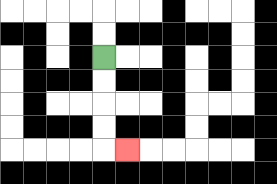{'start': '[4, 2]', 'end': '[5, 6]', 'path_directions': 'D,D,D,D,R', 'path_coordinates': '[[4, 2], [4, 3], [4, 4], [4, 5], [4, 6], [5, 6]]'}